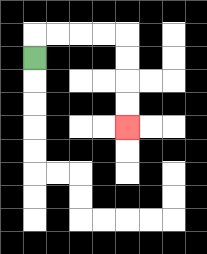{'start': '[1, 2]', 'end': '[5, 5]', 'path_directions': 'U,R,R,R,R,D,D,D,D', 'path_coordinates': '[[1, 2], [1, 1], [2, 1], [3, 1], [4, 1], [5, 1], [5, 2], [5, 3], [5, 4], [5, 5]]'}